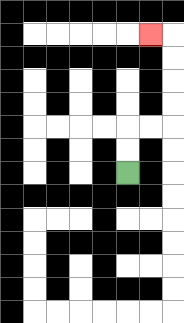{'start': '[5, 7]', 'end': '[6, 1]', 'path_directions': 'U,U,R,R,U,U,U,U,L', 'path_coordinates': '[[5, 7], [5, 6], [5, 5], [6, 5], [7, 5], [7, 4], [7, 3], [7, 2], [7, 1], [6, 1]]'}